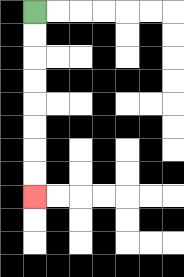{'start': '[1, 0]', 'end': '[1, 8]', 'path_directions': 'D,D,D,D,D,D,D,D', 'path_coordinates': '[[1, 0], [1, 1], [1, 2], [1, 3], [1, 4], [1, 5], [1, 6], [1, 7], [1, 8]]'}